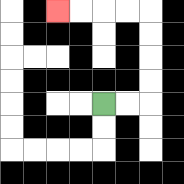{'start': '[4, 4]', 'end': '[2, 0]', 'path_directions': 'R,R,U,U,U,U,L,L,L,L', 'path_coordinates': '[[4, 4], [5, 4], [6, 4], [6, 3], [6, 2], [6, 1], [6, 0], [5, 0], [4, 0], [3, 0], [2, 0]]'}